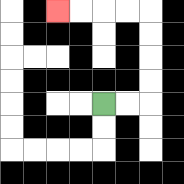{'start': '[4, 4]', 'end': '[2, 0]', 'path_directions': 'R,R,U,U,U,U,L,L,L,L', 'path_coordinates': '[[4, 4], [5, 4], [6, 4], [6, 3], [6, 2], [6, 1], [6, 0], [5, 0], [4, 0], [3, 0], [2, 0]]'}